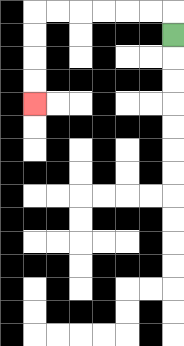{'start': '[7, 1]', 'end': '[1, 4]', 'path_directions': 'U,L,L,L,L,L,L,D,D,D,D', 'path_coordinates': '[[7, 1], [7, 0], [6, 0], [5, 0], [4, 0], [3, 0], [2, 0], [1, 0], [1, 1], [1, 2], [1, 3], [1, 4]]'}